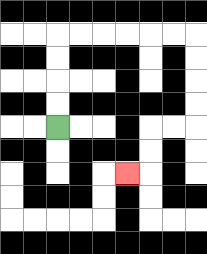{'start': '[2, 5]', 'end': '[5, 7]', 'path_directions': 'U,U,U,U,R,R,R,R,R,R,D,D,D,D,L,L,D,D,L', 'path_coordinates': '[[2, 5], [2, 4], [2, 3], [2, 2], [2, 1], [3, 1], [4, 1], [5, 1], [6, 1], [7, 1], [8, 1], [8, 2], [8, 3], [8, 4], [8, 5], [7, 5], [6, 5], [6, 6], [6, 7], [5, 7]]'}